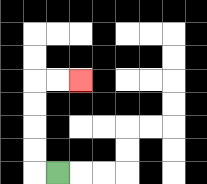{'start': '[2, 7]', 'end': '[3, 3]', 'path_directions': 'L,U,U,U,U,R,R', 'path_coordinates': '[[2, 7], [1, 7], [1, 6], [1, 5], [1, 4], [1, 3], [2, 3], [3, 3]]'}